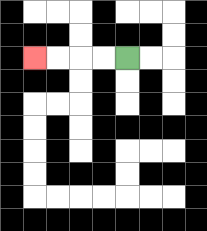{'start': '[5, 2]', 'end': '[1, 2]', 'path_directions': 'L,L,L,L', 'path_coordinates': '[[5, 2], [4, 2], [3, 2], [2, 2], [1, 2]]'}